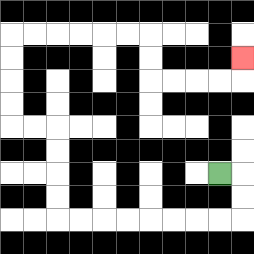{'start': '[9, 7]', 'end': '[10, 2]', 'path_directions': 'R,D,D,L,L,L,L,L,L,L,L,U,U,U,U,L,L,U,U,U,U,R,R,R,R,R,R,D,D,R,R,R,R,U', 'path_coordinates': '[[9, 7], [10, 7], [10, 8], [10, 9], [9, 9], [8, 9], [7, 9], [6, 9], [5, 9], [4, 9], [3, 9], [2, 9], [2, 8], [2, 7], [2, 6], [2, 5], [1, 5], [0, 5], [0, 4], [0, 3], [0, 2], [0, 1], [1, 1], [2, 1], [3, 1], [4, 1], [5, 1], [6, 1], [6, 2], [6, 3], [7, 3], [8, 3], [9, 3], [10, 3], [10, 2]]'}